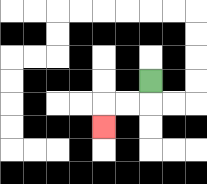{'start': '[6, 3]', 'end': '[4, 5]', 'path_directions': 'D,L,L,D', 'path_coordinates': '[[6, 3], [6, 4], [5, 4], [4, 4], [4, 5]]'}